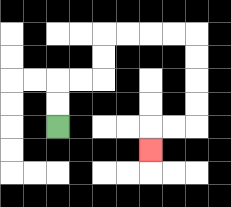{'start': '[2, 5]', 'end': '[6, 6]', 'path_directions': 'U,U,R,R,U,U,R,R,R,R,D,D,D,D,L,L,D', 'path_coordinates': '[[2, 5], [2, 4], [2, 3], [3, 3], [4, 3], [4, 2], [4, 1], [5, 1], [6, 1], [7, 1], [8, 1], [8, 2], [8, 3], [8, 4], [8, 5], [7, 5], [6, 5], [6, 6]]'}